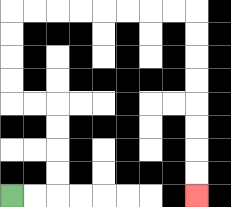{'start': '[0, 8]', 'end': '[8, 8]', 'path_directions': 'R,R,U,U,U,U,L,L,U,U,U,U,R,R,R,R,R,R,R,R,D,D,D,D,D,D,D,D', 'path_coordinates': '[[0, 8], [1, 8], [2, 8], [2, 7], [2, 6], [2, 5], [2, 4], [1, 4], [0, 4], [0, 3], [0, 2], [0, 1], [0, 0], [1, 0], [2, 0], [3, 0], [4, 0], [5, 0], [6, 0], [7, 0], [8, 0], [8, 1], [8, 2], [8, 3], [8, 4], [8, 5], [8, 6], [8, 7], [8, 8]]'}